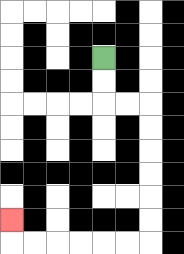{'start': '[4, 2]', 'end': '[0, 9]', 'path_directions': 'D,D,R,R,D,D,D,D,D,D,L,L,L,L,L,L,U', 'path_coordinates': '[[4, 2], [4, 3], [4, 4], [5, 4], [6, 4], [6, 5], [6, 6], [6, 7], [6, 8], [6, 9], [6, 10], [5, 10], [4, 10], [3, 10], [2, 10], [1, 10], [0, 10], [0, 9]]'}